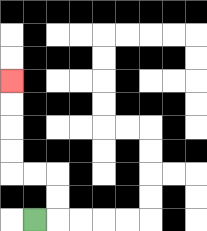{'start': '[1, 9]', 'end': '[0, 3]', 'path_directions': 'R,U,U,L,L,U,U,U,U', 'path_coordinates': '[[1, 9], [2, 9], [2, 8], [2, 7], [1, 7], [0, 7], [0, 6], [0, 5], [0, 4], [0, 3]]'}